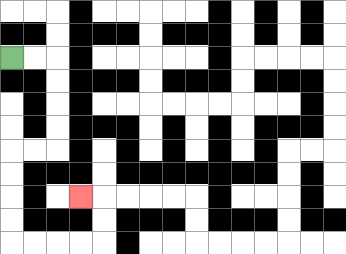{'start': '[0, 2]', 'end': '[3, 8]', 'path_directions': 'R,R,D,D,D,D,L,L,D,D,D,D,R,R,R,R,U,U,L', 'path_coordinates': '[[0, 2], [1, 2], [2, 2], [2, 3], [2, 4], [2, 5], [2, 6], [1, 6], [0, 6], [0, 7], [0, 8], [0, 9], [0, 10], [1, 10], [2, 10], [3, 10], [4, 10], [4, 9], [4, 8], [3, 8]]'}